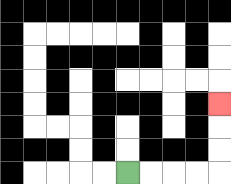{'start': '[5, 7]', 'end': '[9, 4]', 'path_directions': 'R,R,R,R,U,U,U', 'path_coordinates': '[[5, 7], [6, 7], [7, 7], [8, 7], [9, 7], [9, 6], [9, 5], [9, 4]]'}